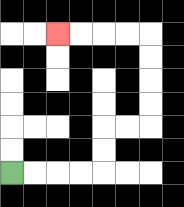{'start': '[0, 7]', 'end': '[2, 1]', 'path_directions': 'R,R,R,R,U,U,R,R,U,U,U,U,L,L,L,L', 'path_coordinates': '[[0, 7], [1, 7], [2, 7], [3, 7], [4, 7], [4, 6], [4, 5], [5, 5], [6, 5], [6, 4], [6, 3], [6, 2], [6, 1], [5, 1], [4, 1], [3, 1], [2, 1]]'}